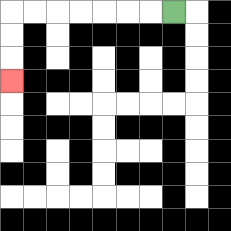{'start': '[7, 0]', 'end': '[0, 3]', 'path_directions': 'L,L,L,L,L,L,L,D,D,D', 'path_coordinates': '[[7, 0], [6, 0], [5, 0], [4, 0], [3, 0], [2, 0], [1, 0], [0, 0], [0, 1], [0, 2], [0, 3]]'}